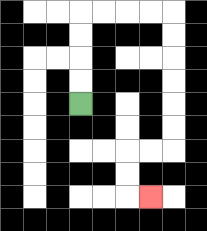{'start': '[3, 4]', 'end': '[6, 8]', 'path_directions': 'U,U,U,U,R,R,R,R,D,D,D,D,D,D,L,L,D,D,R', 'path_coordinates': '[[3, 4], [3, 3], [3, 2], [3, 1], [3, 0], [4, 0], [5, 0], [6, 0], [7, 0], [7, 1], [7, 2], [7, 3], [7, 4], [7, 5], [7, 6], [6, 6], [5, 6], [5, 7], [5, 8], [6, 8]]'}